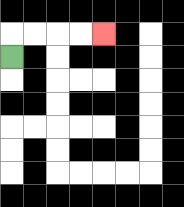{'start': '[0, 2]', 'end': '[4, 1]', 'path_directions': 'U,R,R,R,R', 'path_coordinates': '[[0, 2], [0, 1], [1, 1], [2, 1], [3, 1], [4, 1]]'}